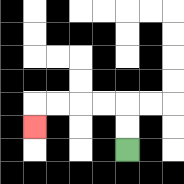{'start': '[5, 6]', 'end': '[1, 5]', 'path_directions': 'U,U,L,L,L,L,D', 'path_coordinates': '[[5, 6], [5, 5], [5, 4], [4, 4], [3, 4], [2, 4], [1, 4], [1, 5]]'}